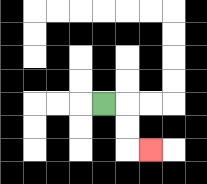{'start': '[4, 4]', 'end': '[6, 6]', 'path_directions': 'R,D,D,R', 'path_coordinates': '[[4, 4], [5, 4], [5, 5], [5, 6], [6, 6]]'}